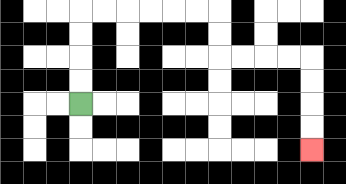{'start': '[3, 4]', 'end': '[13, 6]', 'path_directions': 'U,U,U,U,R,R,R,R,R,R,D,D,R,R,R,R,D,D,D,D', 'path_coordinates': '[[3, 4], [3, 3], [3, 2], [3, 1], [3, 0], [4, 0], [5, 0], [6, 0], [7, 0], [8, 0], [9, 0], [9, 1], [9, 2], [10, 2], [11, 2], [12, 2], [13, 2], [13, 3], [13, 4], [13, 5], [13, 6]]'}